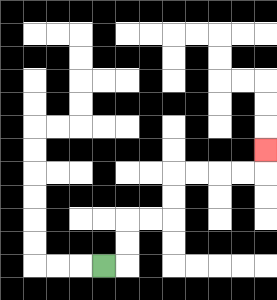{'start': '[4, 11]', 'end': '[11, 6]', 'path_directions': 'R,U,U,R,R,U,U,R,R,R,R,U', 'path_coordinates': '[[4, 11], [5, 11], [5, 10], [5, 9], [6, 9], [7, 9], [7, 8], [7, 7], [8, 7], [9, 7], [10, 7], [11, 7], [11, 6]]'}